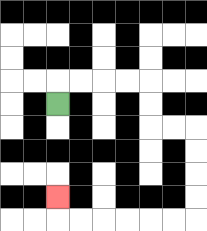{'start': '[2, 4]', 'end': '[2, 8]', 'path_directions': 'U,R,R,R,R,D,D,R,R,D,D,D,D,L,L,L,L,L,L,U', 'path_coordinates': '[[2, 4], [2, 3], [3, 3], [4, 3], [5, 3], [6, 3], [6, 4], [6, 5], [7, 5], [8, 5], [8, 6], [8, 7], [8, 8], [8, 9], [7, 9], [6, 9], [5, 9], [4, 9], [3, 9], [2, 9], [2, 8]]'}